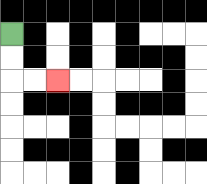{'start': '[0, 1]', 'end': '[2, 3]', 'path_directions': 'D,D,R,R', 'path_coordinates': '[[0, 1], [0, 2], [0, 3], [1, 3], [2, 3]]'}